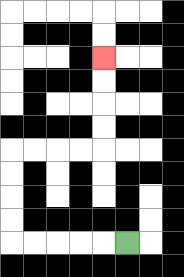{'start': '[5, 10]', 'end': '[4, 2]', 'path_directions': 'L,L,L,L,L,U,U,U,U,R,R,R,R,U,U,U,U', 'path_coordinates': '[[5, 10], [4, 10], [3, 10], [2, 10], [1, 10], [0, 10], [0, 9], [0, 8], [0, 7], [0, 6], [1, 6], [2, 6], [3, 6], [4, 6], [4, 5], [4, 4], [4, 3], [4, 2]]'}